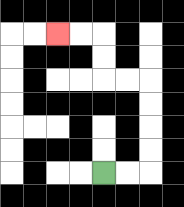{'start': '[4, 7]', 'end': '[2, 1]', 'path_directions': 'R,R,U,U,U,U,L,L,U,U,L,L', 'path_coordinates': '[[4, 7], [5, 7], [6, 7], [6, 6], [6, 5], [6, 4], [6, 3], [5, 3], [4, 3], [4, 2], [4, 1], [3, 1], [2, 1]]'}